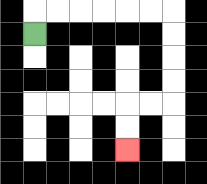{'start': '[1, 1]', 'end': '[5, 6]', 'path_directions': 'U,R,R,R,R,R,R,D,D,D,D,L,L,D,D', 'path_coordinates': '[[1, 1], [1, 0], [2, 0], [3, 0], [4, 0], [5, 0], [6, 0], [7, 0], [7, 1], [7, 2], [7, 3], [7, 4], [6, 4], [5, 4], [5, 5], [5, 6]]'}